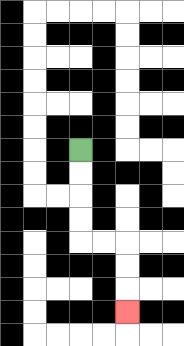{'start': '[3, 6]', 'end': '[5, 13]', 'path_directions': 'D,D,D,D,R,R,D,D,D', 'path_coordinates': '[[3, 6], [3, 7], [3, 8], [3, 9], [3, 10], [4, 10], [5, 10], [5, 11], [5, 12], [5, 13]]'}